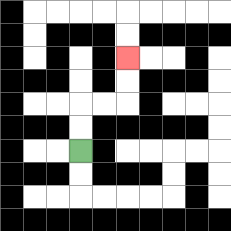{'start': '[3, 6]', 'end': '[5, 2]', 'path_directions': 'U,U,R,R,U,U', 'path_coordinates': '[[3, 6], [3, 5], [3, 4], [4, 4], [5, 4], [5, 3], [5, 2]]'}